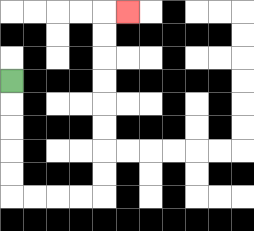{'start': '[0, 3]', 'end': '[5, 0]', 'path_directions': 'D,D,D,D,D,R,R,R,R,U,U,U,U,U,U,U,U,R', 'path_coordinates': '[[0, 3], [0, 4], [0, 5], [0, 6], [0, 7], [0, 8], [1, 8], [2, 8], [3, 8], [4, 8], [4, 7], [4, 6], [4, 5], [4, 4], [4, 3], [4, 2], [4, 1], [4, 0], [5, 0]]'}